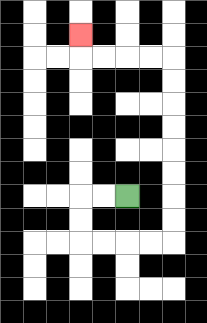{'start': '[5, 8]', 'end': '[3, 1]', 'path_directions': 'L,L,D,D,R,R,R,R,U,U,U,U,U,U,U,U,L,L,L,L,U', 'path_coordinates': '[[5, 8], [4, 8], [3, 8], [3, 9], [3, 10], [4, 10], [5, 10], [6, 10], [7, 10], [7, 9], [7, 8], [7, 7], [7, 6], [7, 5], [7, 4], [7, 3], [7, 2], [6, 2], [5, 2], [4, 2], [3, 2], [3, 1]]'}